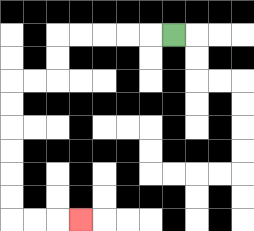{'start': '[7, 1]', 'end': '[3, 9]', 'path_directions': 'L,L,L,L,L,D,D,L,L,D,D,D,D,D,D,R,R,R', 'path_coordinates': '[[7, 1], [6, 1], [5, 1], [4, 1], [3, 1], [2, 1], [2, 2], [2, 3], [1, 3], [0, 3], [0, 4], [0, 5], [0, 6], [0, 7], [0, 8], [0, 9], [1, 9], [2, 9], [3, 9]]'}